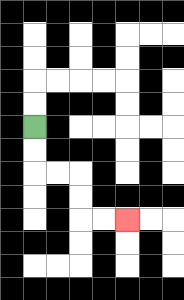{'start': '[1, 5]', 'end': '[5, 9]', 'path_directions': 'D,D,R,R,D,D,R,R', 'path_coordinates': '[[1, 5], [1, 6], [1, 7], [2, 7], [3, 7], [3, 8], [3, 9], [4, 9], [5, 9]]'}